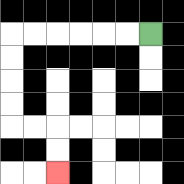{'start': '[6, 1]', 'end': '[2, 7]', 'path_directions': 'L,L,L,L,L,L,D,D,D,D,R,R,D,D', 'path_coordinates': '[[6, 1], [5, 1], [4, 1], [3, 1], [2, 1], [1, 1], [0, 1], [0, 2], [0, 3], [0, 4], [0, 5], [1, 5], [2, 5], [2, 6], [2, 7]]'}